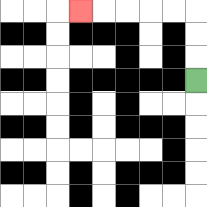{'start': '[8, 3]', 'end': '[3, 0]', 'path_directions': 'U,U,U,L,L,L,L,L', 'path_coordinates': '[[8, 3], [8, 2], [8, 1], [8, 0], [7, 0], [6, 0], [5, 0], [4, 0], [3, 0]]'}